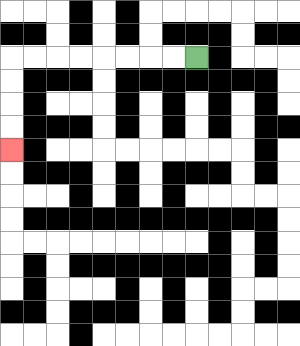{'start': '[8, 2]', 'end': '[0, 6]', 'path_directions': 'L,L,L,L,L,L,L,L,D,D,D,D', 'path_coordinates': '[[8, 2], [7, 2], [6, 2], [5, 2], [4, 2], [3, 2], [2, 2], [1, 2], [0, 2], [0, 3], [0, 4], [0, 5], [0, 6]]'}